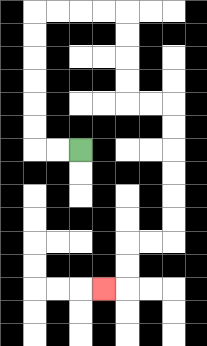{'start': '[3, 6]', 'end': '[4, 12]', 'path_directions': 'L,L,U,U,U,U,U,U,R,R,R,R,D,D,D,D,R,R,D,D,D,D,D,D,L,L,D,D,L', 'path_coordinates': '[[3, 6], [2, 6], [1, 6], [1, 5], [1, 4], [1, 3], [1, 2], [1, 1], [1, 0], [2, 0], [3, 0], [4, 0], [5, 0], [5, 1], [5, 2], [5, 3], [5, 4], [6, 4], [7, 4], [7, 5], [7, 6], [7, 7], [7, 8], [7, 9], [7, 10], [6, 10], [5, 10], [5, 11], [5, 12], [4, 12]]'}